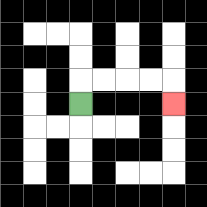{'start': '[3, 4]', 'end': '[7, 4]', 'path_directions': 'U,R,R,R,R,D', 'path_coordinates': '[[3, 4], [3, 3], [4, 3], [5, 3], [6, 3], [7, 3], [7, 4]]'}